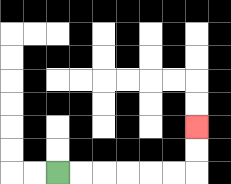{'start': '[2, 7]', 'end': '[8, 5]', 'path_directions': 'R,R,R,R,R,R,U,U', 'path_coordinates': '[[2, 7], [3, 7], [4, 7], [5, 7], [6, 7], [7, 7], [8, 7], [8, 6], [8, 5]]'}